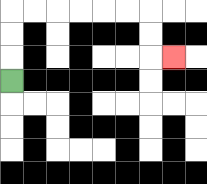{'start': '[0, 3]', 'end': '[7, 2]', 'path_directions': 'U,U,U,R,R,R,R,R,R,D,D,R', 'path_coordinates': '[[0, 3], [0, 2], [0, 1], [0, 0], [1, 0], [2, 0], [3, 0], [4, 0], [5, 0], [6, 0], [6, 1], [6, 2], [7, 2]]'}